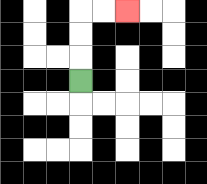{'start': '[3, 3]', 'end': '[5, 0]', 'path_directions': 'U,U,U,R,R', 'path_coordinates': '[[3, 3], [3, 2], [3, 1], [3, 0], [4, 0], [5, 0]]'}